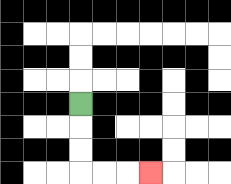{'start': '[3, 4]', 'end': '[6, 7]', 'path_directions': 'D,D,D,R,R,R', 'path_coordinates': '[[3, 4], [3, 5], [3, 6], [3, 7], [4, 7], [5, 7], [6, 7]]'}